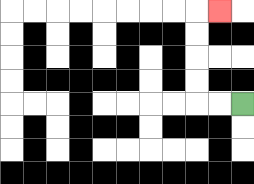{'start': '[10, 4]', 'end': '[9, 0]', 'path_directions': 'L,L,U,U,U,U,R', 'path_coordinates': '[[10, 4], [9, 4], [8, 4], [8, 3], [8, 2], [8, 1], [8, 0], [9, 0]]'}